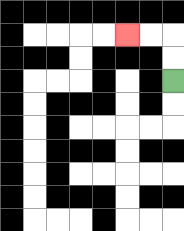{'start': '[7, 3]', 'end': '[5, 1]', 'path_directions': 'U,U,L,L', 'path_coordinates': '[[7, 3], [7, 2], [7, 1], [6, 1], [5, 1]]'}